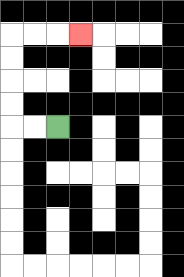{'start': '[2, 5]', 'end': '[3, 1]', 'path_directions': 'L,L,U,U,U,U,R,R,R', 'path_coordinates': '[[2, 5], [1, 5], [0, 5], [0, 4], [0, 3], [0, 2], [0, 1], [1, 1], [2, 1], [3, 1]]'}